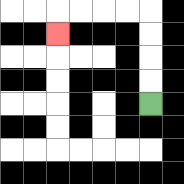{'start': '[6, 4]', 'end': '[2, 1]', 'path_directions': 'U,U,U,U,L,L,L,L,D', 'path_coordinates': '[[6, 4], [6, 3], [6, 2], [6, 1], [6, 0], [5, 0], [4, 0], [3, 0], [2, 0], [2, 1]]'}